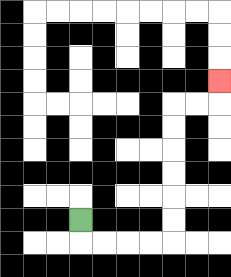{'start': '[3, 9]', 'end': '[9, 3]', 'path_directions': 'D,R,R,R,R,U,U,U,U,U,U,R,R,U', 'path_coordinates': '[[3, 9], [3, 10], [4, 10], [5, 10], [6, 10], [7, 10], [7, 9], [7, 8], [7, 7], [7, 6], [7, 5], [7, 4], [8, 4], [9, 4], [9, 3]]'}